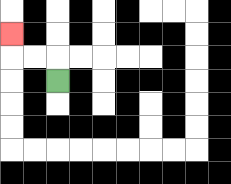{'start': '[2, 3]', 'end': '[0, 1]', 'path_directions': 'U,L,L,U', 'path_coordinates': '[[2, 3], [2, 2], [1, 2], [0, 2], [0, 1]]'}